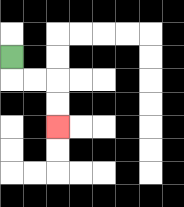{'start': '[0, 2]', 'end': '[2, 5]', 'path_directions': 'D,R,R,D,D', 'path_coordinates': '[[0, 2], [0, 3], [1, 3], [2, 3], [2, 4], [2, 5]]'}